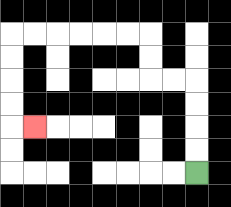{'start': '[8, 7]', 'end': '[1, 5]', 'path_directions': 'U,U,U,U,L,L,U,U,L,L,L,L,L,L,D,D,D,D,R', 'path_coordinates': '[[8, 7], [8, 6], [8, 5], [8, 4], [8, 3], [7, 3], [6, 3], [6, 2], [6, 1], [5, 1], [4, 1], [3, 1], [2, 1], [1, 1], [0, 1], [0, 2], [0, 3], [0, 4], [0, 5], [1, 5]]'}